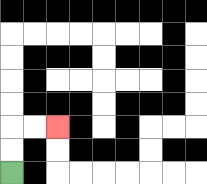{'start': '[0, 7]', 'end': '[2, 5]', 'path_directions': 'U,U,R,R', 'path_coordinates': '[[0, 7], [0, 6], [0, 5], [1, 5], [2, 5]]'}